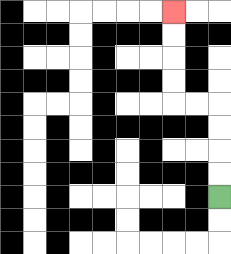{'start': '[9, 8]', 'end': '[7, 0]', 'path_directions': 'U,U,U,U,L,L,U,U,U,U', 'path_coordinates': '[[9, 8], [9, 7], [9, 6], [9, 5], [9, 4], [8, 4], [7, 4], [7, 3], [7, 2], [7, 1], [7, 0]]'}